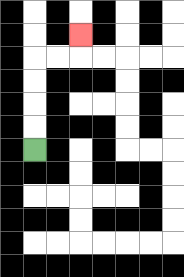{'start': '[1, 6]', 'end': '[3, 1]', 'path_directions': 'U,U,U,U,R,R,U', 'path_coordinates': '[[1, 6], [1, 5], [1, 4], [1, 3], [1, 2], [2, 2], [3, 2], [3, 1]]'}